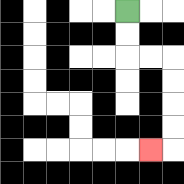{'start': '[5, 0]', 'end': '[6, 6]', 'path_directions': 'D,D,R,R,D,D,D,D,L', 'path_coordinates': '[[5, 0], [5, 1], [5, 2], [6, 2], [7, 2], [7, 3], [7, 4], [7, 5], [7, 6], [6, 6]]'}